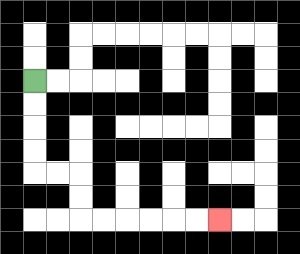{'start': '[1, 3]', 'end': '[9, 9]', 'path_directions': 'D,D,D,D,R,R,D,D,R,R,R,R,R,R', 'path_coordinates': '[[1, 3], [1, 4], [1, 5], [1, 6], [1, 7], [2, 7], [3, 7], [3, 8], [3, 9], [4, 9], [5, 9], [6, 9], [7, 9], [8, 9], [9, 9]]'}